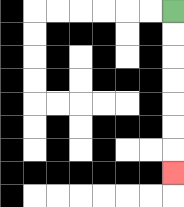{'start': '[7, 0]', 'end': '[7, 7]', 'path_directions': 'D,D,D,D,D,D,D', 'path_coordinates': '[[7, 0], [7, 1], [7, 2], [7, 3], [7, 4], [7, 5], [7, 6], [7, 7]]'}